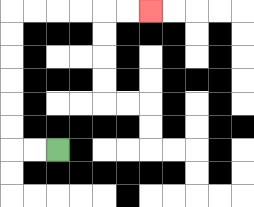{'start': '[2, 6]', 'end': '[6, 0]', 'path_directions': 'L,L,U,U,U,U,U,U,R,R,R,R,R,R', 'path_coordinates': '[[2, 6], [1, 6], [0, 6], [0, 5], [0, 4], [0, 3], [0, 2], [0, 1], [0, 0], [1, 0], [2, 0], [3, 0], [4, 0], [5, 0], [6, 0]]'}